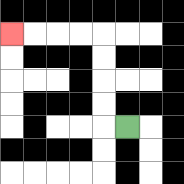{'start': '[5, 5]', 'end': '[0, 1]', 'path_directions': 'L,U,U,U,U,L,L,L,L', 'path_coordinates': '[[5, 5], [4, 5], [4, 4], [4, 3], [4, 2], [4, 1], [3, 1], [2, 1], [1, 1], [0, 1]]'}